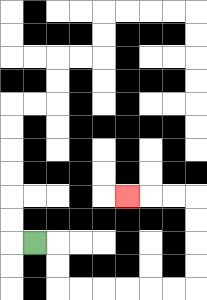{'start': '[1, 10]', 'end': '[5, 8]', 'path_directions': 'R,D,D,R,R,R,R,R,R,U,U,U,U,L,L,L', 'path_coordinates': '[[1, 10], [2, 10], [2, 11], [2, 12], [3, 12], [4, 12], [5, 12], [6, 12], [7, 12], [8, 12], [8, 11], [8, 10], [8, 9], [8, 8], [7, 8], [6, 8], [5, 8]]'}